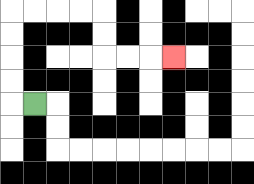{'start': '[1, 4]', 'end': '[7, 2]', 'path_directions': 'L,U,U,U,U,R,R,R,R,D,D,R,R,R', 'path_coordinates': '[[1, 4], [0, 4], [0, 3], [0, 2], [0, 1], [0, 0], [1, 0], [2, 0], [3, 0], [4, 0], [4, 1], [4, 2], [5, 2], [6, 2], [7, 2]]'}